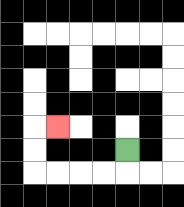{'start': '[5, 6]', 'end': '[2, 5]', 'path_directions': 'D,L,L,L,L,U,U,R', 'path_coordinates': '[[5, 6], [5, 7], [4, 7], [3, 7], [2, 7], [1, 7], [1, 6], [1, 5], [2, 5]]'}